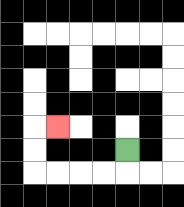{'start': '[5, 6]', 'end': '[2, 5]', 'path_directions': 'D,L,L,L,L,U,U,R', 'path_coordinates': '[[5, 6], [5, 7], [4, 7], [3, 7], [2, 7], [1, 7], [1, 6], [1, 5], [2, 5]]'}